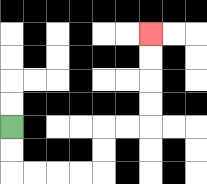{'start': '[0, 5]', 'end': '[6, 1]', 'path_directions': 'D,D,R,R,R,R,U,U,R,R,U,U,U,U', 'path_coordinates': '[[0, 5], [0, 6], [0, 7], [1, 7], [2, 7], [3, 7], [4, 7], [4, 6], [4, 5], [5, 5], [6, 5], [6, 4], [6, 3], [6, 2], [6, 1]]'}